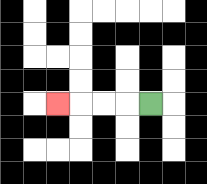{'start': '[6, 4]', 'end': '[2, 4]', 'path_directions': 'L,L,L,L', 'path_coordinates': '[[6, 4], [5, 4], [4, 4], [3, 4], [2, 4]]'}